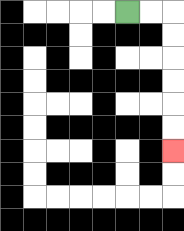{'start': '[5, 0]', 'end': '[7, 6]', 'path_directions': 'R,R,D,D,D,D,D,D', 'path_coordinates': '[[5, 0], [6, 0], [7, 0], [7, 1], [7, 2], [7, 3], [7, 4], [7, 5], [7, 6]]'}